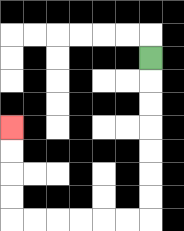{'start': '[6, 2]', 'end': '[0, 5]', 'path_directions': 'D,D,D,D,D,D,D,L,L,L,L,L,L,U,U,U,U', 'path_coordinates': '[[6, 2], [6, 3], [6, 4], [6, 5], [6, 6], [6, 7], [6, 8], [6, 9], [5, 9], [4, 9], [3, 9], [2, 9], [1, 9], [0, 9], [0, 8], [0, 7], [0, 6], [0, 5]]'}